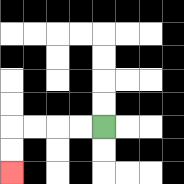{'start': '[4, 5]', 'end': '[0, 7]', 'path_directions': 'L,L,L,L,D,D', 'path_coordinates': '[[4, 5], [3, 5], [2, 5], [1, 5], [0, 5], [0, 6], [0, 7]]'}